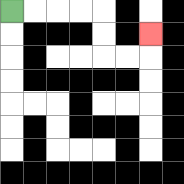{'start': '[0, 0]', 'end': '[6, 1]', 'path_directions': 'R,R,R,R,D,D,R,R,U', 'path_coordinates': '[[0, 0], [1, 0], [2, 0], [3, 0], [4, 0], [4, 1], [4, 2], [5, 2], [6, 2], [6, 1]]'}